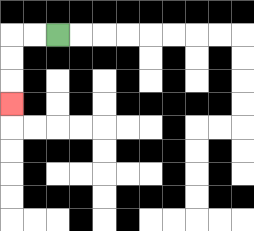{'start': '[2, 1]', 'end': '[0, 4]', 'path_directions': 'L,L,D,D,D', 'path_coordinates': '[[2, 1], [1, 1], [0, 1], [0, 2], [0, 3], [0, 4]]'}